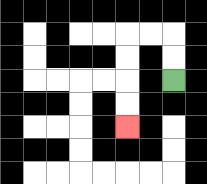{'start': '[7, 3]', 'end': '[5, 5]', 'path_directions': 'U,U,L,L,D,D,D,D', 'path_coordinates': '[[7, 3], [7, 2], [7, 1], [6, 1], [5, 1], [5, 2], [5, 3], [5, 4], [5, 5]]'}